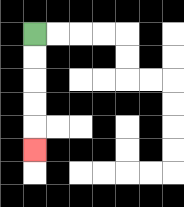{'start': '[1, 1]', 'end': '[1, 6]', 'path_directions': 'D,D,D,D,D', 'path_coordinates': '[[1, 1], [1, 2], [1, 3], [1, 4], [1, 5], [1, 6]]'}